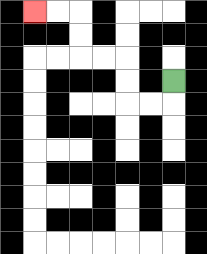{'start': '[7, 3]', 'end': '[1, 0]', 'path_directions': 'D,L,L,U,U,L,L,U,U,L,L', 'path_coordinates': '[[7, 3], [7, 4], [6, 4], [5, 4], [5, 3], [5, 2], [4, 2], [3, 2], [3, 1], [3, 0], [2, 0], [1, 0]]'}